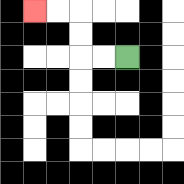{'start': '[5, 2]', 'end': '[1, 0]', 'path_directions': 'L,L,U,U,L,L', 'path_coordinates': '[[5, 2], [4, 2], [3, 2], [3, 1], [3, 0], [2, 0], [1, 0]]'}